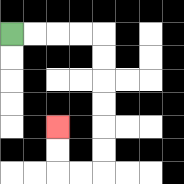{'start': '[0, 1]', 'end': '[2, 5]', 'path_directions': 'R,R,R,R,D,D,D,D,D,D,L,L,U,U', 'path_coordinates': '[[0, 1], [1, 1], [2, 1], [3, 1], [4, 1], [4, 2], [4, 3], [4, 4], [4, 5], [4, 6], [4, 7], [3, 7], [2, 7], [2, 6], [2, 5]]'}